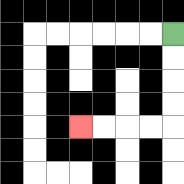{'start': '[7, 1]', 'end': '[3, 5]', 'path_directions': 'D,D,D,D,L,L,L,L', 'path_coordinates': '[[7, 1], [7, 2], [7, 3], [7, 4], [7, 5], [6, 5], [5, 5], [4, 5], [3, 5]]'}